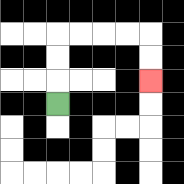{'start': '[2, 4]', 'end': '[6, 3]', 'path_directions': 'U,U,U,R,R,R,R,D,D', 'path_coordinates': '[[2, 4], [2, 3], [2, 2], [2, 1], [3, 1], [4, 1], [5, 1], [6, 1], [6, 2], [6, 3]]'}